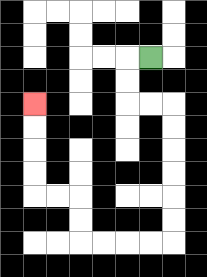{'start': '[6, 2]', 'end': '[1, 4]', 'path_directions': 'L,D,D,R,R,D,D,D,D,D,D,L,L,L,L,U,U,L,L,U,U,U,U', 'path_coordinates': '[[6, 2], [5, 2], [5, 3], [5, 4], [6, 4], [7, 4], [7, 5], [7, 6], [7, 7], [7, 8], [7, 9], [7, 10], [6, 10], [5, 10], [4, 10], [3, 10], [3, 9], [3, 8], [2, 8], [1, 8], [1, 7], [1, 6], [1, 5], [1, 4]]'}